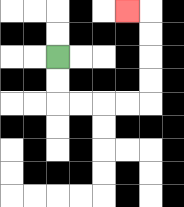{'start': '[2, 2]', 'end': '[5, 0]', 'path_directions': 'D,D,R,R,R,R,U,U,U,U,L', 'path_coordinates': '[[2, 2], [2, 3], [2, 4], [3, 4], [4, 4], [5, 4], [6, 4], [6, 3], [6, 2], [6, 1], [6, 0], [5, 0]]'}